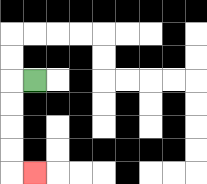{'start': '[1, 3]', 'end': '[1, 7]', 'path_directions': 'L,D,D,D,D,R', 'path_coordinates': '[[1, 3], [0, 3], [0, 4], [0, 5], [0, 6], [0, 7], [1, 7]]'}